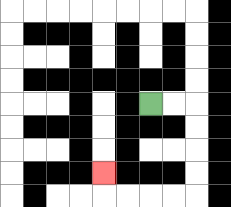{'start': '[6, 4]', 'end': '[4, 7]', 'path_directions': 'R,R,D,D,D,D,L,L,L,L,U', 'path_coordinates': '[[6, 4], [7, 4], [8, 4], [8, 5], [8, 6], [8, 7], [8, 8], [7, 8], [6, 8], [5, 8], [4, 8], [4, 7]]'}